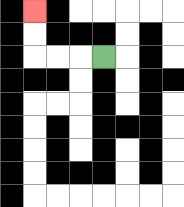{'start': '[4, 2]', 'end': '[1, 0]', 'path_directions': 'L,L,L,U,U', 'path_coordinates': '[[4, 2], [3, 2], [2, 2], [1, 2], [1, 1], [1, 0]]'}